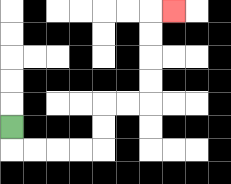{'start': '[0, 5]', 'end': '[7, 0]', 'path_directions': 'D,R,R,R,R,U,U,R,R,U,U,U,U,R', 'path_coordinates': '[[0, 5], [0, 6], [1, 6], [2, 6], [3, 6], [4, 6], [4, 5], [4, 4], [5, 4], [6, 4], [6, 3], [6, 2], [6, 1], [6, 0], [7, 0]]'}